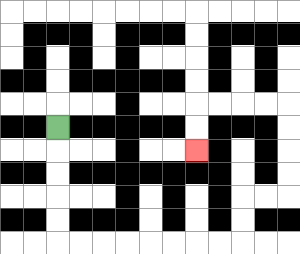{'start': '[2, 5]', 'end': '[8, 6]', 'path_directions': 'D,D,D,D,D,R,R,R,R,R,R,R,R,U,U,R,R,U,U,U,U,L,L,L,L,D,D', 'path_coordinates': '[[2, 5], [2, 6], [2, 7], [2, 8], [2, 9], [2, 10], [3, 10], [4, 10], [5, 10], [6, 10], [7, 10], [8, 10], [9, 10], [10, 10], [10, 9], [10, 8], [11, 8], [12, 8], [12, 7], [12, 6], [12, 5], [12, 4], [11, 4], [10, 4], [9, 4], [8, 4], [8, 5], [8, 6]]'}